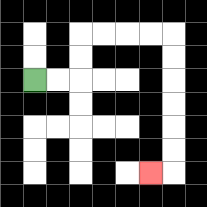{'start': '[1, 3]', 'end': '[6, 7]', 'path_directions': 'R,R,U,U,R,R,R,R,D,D,D,D,D,D,L', 'path_coordinates': '[[1, 3], [2, 3], [3, 3], [3, 2], [3, 1], [4, 1], [5, 1], [6, 1], [7, 1], [7, 2], [7, 3], [7, 4], [7, 5], [7, 6], [7, 7], [6, 7]]'}